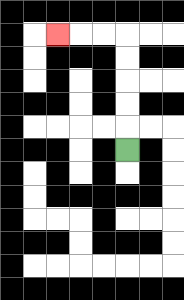{'start': '[5, 6]', 'end': '[2, 1]', 'path_directions': 'U,U,U,U,U,L,L,L', 'path_coordinates': '[[5, 6], [5, 5], [5, 4], [5, 3], [5, 2], [5, 1], [4, 1], [3, 1], [2, 1]]'}